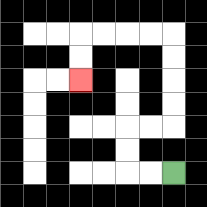{'start': '[7, 7]', 'end': '[3, 3]', 'path_directions': 'L,L,U,U,R,R,U,U,U,U,L,L,L,L,D,D', 'path_coordinates': '[[7, 7], [6, 7], [5, 7], [5, 6], [5, 5], [6, 5], [7, 5], [7, 4], [7, 3], [7, 2], [7, 1], [6, 1], [5, 1], [4, 1], [3, 1], [3, 2], [3, 3]]'}